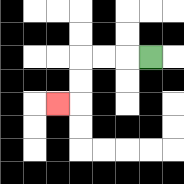{'start': '[6, 2]', 'end': '[2, 4]', 'path_directions': 'L,L,L,D,D,L', 'path_coordinates': '[[6, 2], [5, 2], [4, 2], [3, 2], [3, 3], [3, 4], [2, 4]]'}